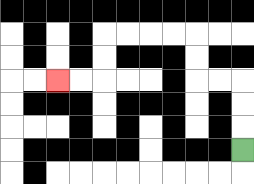{'start': '[10, 6]', 'end': '[2, 3]', 'path_directions': 'U,U,U,L,L,U,U,L,L,L,L,D,D,L,L', 'path_coordinates': '[[10, 6], [10, 5], [10, 4], [10, 3], [9, 3], [8, 3], [8, 2], [8, 1], [7, 1], [6, 1], [5, 1], [4, 1], [4, 2], [4, 3], [3, 3], [2, 3]]'}